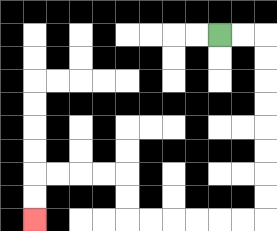{'start': '[9, 1]', 'end': '[1, 9]', 'path_directions': 'R,R,D,D,D,D,D,D,D,D,L,L,L,L,L,L,U,U,L,L,L,L,D,D', 'path_coordinates': '[[9, 1], [10, 1], [11, 1], [11, 2], [11, 3], [11, 4], [11, 5], [11, 6], [11, 7], [11, 8], [11, 9], [10, 9], [9, 9], [8, 9], [7, 9], [6, 9], [5, 9], [5, 8], [5, 7], [4, 7], [3, 7], [2, 7], [1, 7], [1, 8], [1, 9]]'}